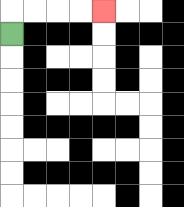{'start': '[0, 1]', 'end': '[4, 0]', 'path_directions': 'U,R,R,R,R', 'path_coordinates': '[[0, 1], [0, 0], [1, 0], [2, 0], [3, 0], [4, 0]]'}